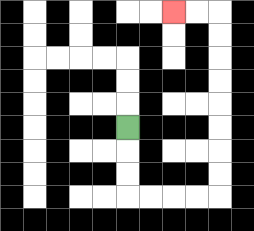{'start': '[5, 5]', 'end': '[7, 0]', 'path_directions': 'D,D,D,R,R,R,R,U,U,U,U,U,U,U,U,L,L', 'path_coordinates': '[[5, 5], [5, 6], [5, 7], [5, 8], [6, 8], [7, 8], [8, 8], [9, 8], [9, 7], [9, 6], [9, 5], [9, 4], [9, 3], [9, 2], [9, 1], [9, 0], [8, 0], [7, 0]]'}